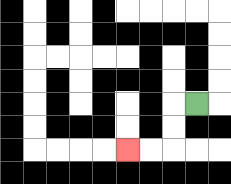{'start': '[8, 4]', 'end': '[5, 6]', 'path_directions': 'L,D,D,L,L', 'path_coordinates': '[[8, 4], [7, 4], [7, 5], [7, 6], [6, 6], [5, 6]]'}